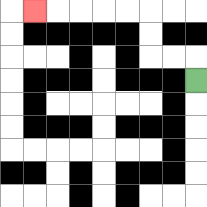{'start': '[8, 3]', 'end': '[1, 0]', 'path_directions': 'U,L,L,U,U,L,L,L,L,L', 'path_coordinates': '[[8, 3], [8, 2], [7, 2], [6, 2], [6, 1], [6, 0], [5, 0], [4, 0], [3, 0], [2, 0], [1, 0]]'}